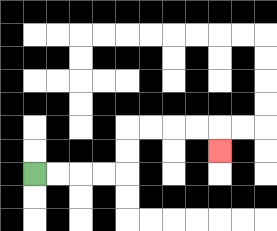{'start': '[1, 7]', 'end': '[9, 6]', 'path_directions': 'R,R,R,R,U,U,R,R,R,R,D', 'path_coordinates': '[[1, 7], [2, 7], [3, 7], [4, 7], [5, 7], [5, 6], [5, 5], [6, 5], [7, 5], [8, 5], [9, 5], [9, 6]]'}